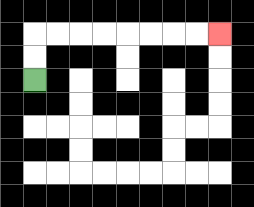{'start': '[1, 3]', 'end': '[9, 1]', 'path_directions': 'U,U,R,R,R,R,R,R,R,R', 'path_coordinates': '[[1, 3], [1, 2], [1, 1], [2, 1], [3, 1], [4, 1], [5, 1], [6, 1], [7, 1], [8, 1], [9, 1]]'}